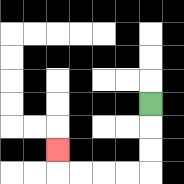{'start': '[6, 4]', 'end': '[2, 6]', 'path_directions': 'D,D,D,L,L,L,L,U', 'path_coordinates': '[[6, 4], [6, 5], [6, 6], [6, 7], [5, 7], [4, 7], [3, 7], [2, 7], [2, 6]]'}